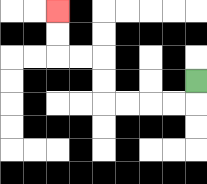{'start': '[8, 3]', 'end': '[2, 0]', 'path_directions': 'D,L,L,L,L,U,U,L,L,U,U', 'path_coordinates': '[[8, 3], [8, 4], [7, 4], [6, 4], [5, 4], [4, 4], [4, 3], [4, 2], [3, 2], [2, 2], [2, 1], [2, 0]]'}